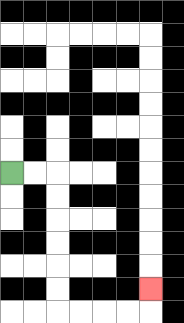{'start': '[0, 7]', 'end': '[6, 12]', 'path_directions': 'R,R,D,D,D,D,D,D,R,R,R,R,U', 'path_coordinates': '[[0, 7], [1, 7], [2, 7], [2, 8], [2, 9], [2, 10], [2, 11], [2, 12], [2, 13], [3, 13], [4, 13], [5, 13], [6, 13], [6, 12]]'}